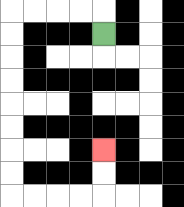{'start': '[4, 1]', 'end': '[4, 6]', 'path_directions': 'U,L,L,L,L,D,D,D,D,D,D,D,D,R,R,R,R,U,U', 'path_coordinates': '[[4, 1], [4, 0], [3, 0], [2, 0], [1, 0], [0, 0], [0, 1], [0, 2], [0, 3], [0, 4], [0, 5], [0, 6], [0, 7], [0, 8], [1, 8], [2, 8], [3, 8], [4, 8], [4, 7], [4, 6]]'}